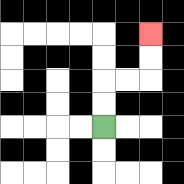{'start': '[4, 5]', 'end': '[6, 1]', 'path_directions': 'U,U,R,R,U,U', 'path_coordinates': '[[4, 5], [4, 4], [4, 3], [5, 3], [6, 3], [6, 2], [6, 1]]'}